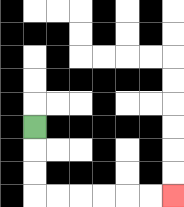{'start': '[1, 5]', 'end': '[7, 8]', 'path_directions': 'D,D,D,R,R,R,R,R,R', 'path_coordinates': '[[1, 5], [1, 6], [1, 7], [1, 8], [2, 8], [3, 8], [4, 8], [5, 8], [6, 8], [7, 8]]'}